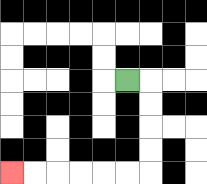{'start': '[5, 3]', 'end': '[0, 7]', 'path_directions': 'R,D,D,D,D,L,L,L,L,L,L', 'path_coordinates': '[[5, 3], [6, 3], [6, 4], [6, 5], [6, 6], [6, 7], [5, 7], [4, 7], [3, 7], [2, 7], [1, 7], [0, 7]]'}